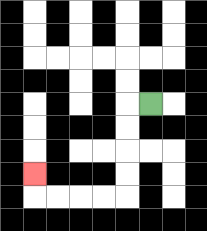{'start': '[6, 4]', 'end': '[1, 7]', 'path_directions': 'L,D,D,D,D,L,L,L,L,U', 'path_coordinates': '[[6, 4], [5, 4], [5, 5], [5, 6], [5, 7], [5, 8], [4, 8], [3, 8], [2, 8], [1, 8], [1, 7]]'}